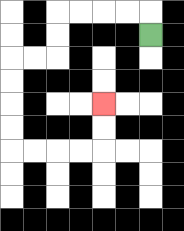{'start': '[6, 1]', 'end': '[4, 4]', 'path_directions': 'U,L,L,L,L,D,D,L,L,D,D,D,D,R,R,R,R,U,U', 'path_coordinates': '[[6, 1], [6, 0], [5, 0], [4, 0], [3, 0], [2, 0], [2, 1], [2, 2], [1, 2], [0, 2], [0, 3], [0, 4], [0, 5], [0, 6], [1, 6], [2, 6], [3, 6], [4, 6], [4, 5], [4, 4]]'}